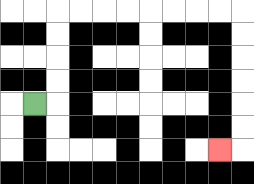{'start': '[1, 4]', 'end': '[9, 6]', 'path_directions': 'R,U,U,U,U,R,R,R,R,R,R,R,R,D,D,D,D,D,D,L', 'path_coordinates': '[[1, 4], [2, 4], [2, 3], [2, 2], [2, 1], [2, 0], [3, 0], [4, 0], [5, 0], [6, 0], [7, 0], [8, 0], [9, 0], [10, 0], [10, 1], [10, 2], [10, 3], [10, 4], [10, 5], [10, 6], [9, 6]]'}